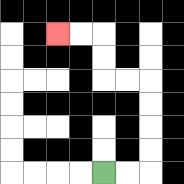{'start': '[4, 7]', 'end': '[2, 1]', 'path_directions': 'R,R,U,U,U,U,L,L,U,U,L,L', 'path_coordinates': '[[4, 7], [5, 7], [6, 7], [6, 6], [6, 5], [6, 4], [6, 3], [5, 3], [4, 3], [4, 2], [4, 1], [3, 1], [2, 1]]'}